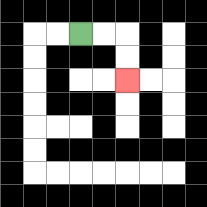{'start': '[3, 1]', 'end': '[5, 3]', 'path_directions': 'R,R,D,D', 'path_coordinates': '[[3, 1], [4, 1], [5, 1], [5, 2], [5, 3]]'}